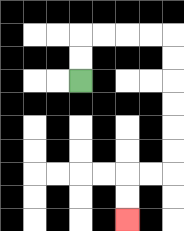{'start': '[3, 3]', 'end': '[5, 9]', 'path_directions': 'U,U,R,R,R,R,D,D,D,D,D,D,L,L,D,D', 'path_coordinates': '[[3, 3], [3, 2], [3, 1], [4, 1], [5, 1], [6, 1], [7, 1], [7, 2], [7, 3], [7, 4], [7, 5], [7, 6], [7, 7], [6, 7], [5, 7], [5, 8], [5, 9]]'}